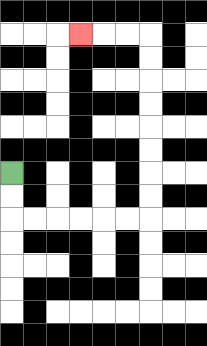{'start': '[0, 7]', 'end': '[3, 1]', 'path_directions': 'D,D,R,R,R,R,R,R,U,U,U,U,U,U,U,U,L,L,L', 'path_coordinates': '[[0, 7], [0, 8], [0, 9], [1, 9], [2, 9], [3, 9], [4, 9], [5, 9], [6, 9], [6, 8], [6, 7], [6, 6], [6, 5], [6, 4], [6, 3], [6, 2], [6, 1], [5, 1], [4, 1], [3, 1]]'}